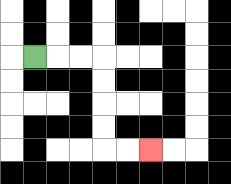{'start': '[1, 2]', 'end': '[6, 6]', 'path_directions': 'R,R,R,D,D,D,D,R,R', 'path_coordinates': '[[1, 2], [2, 2], [3, 2], [4, 2], [4, 3], [4, 4], [4, 5], [4, 6], [5, 6], [6, 6]]'}